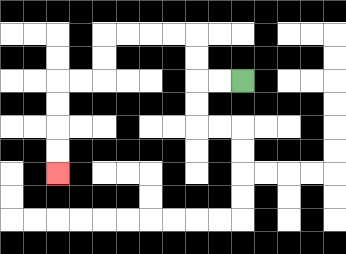{'start': '[10, 3]', 'end': '[2, 7]', 'path_directions': 'L,L,U,U,L,L,L,L,D,D,L,L,D,D,D,D', 'path_coordinates': '[[10, 3], [9, 3], [8, 3], [8, 2], [8, 1], [7, 1], [6, 1], [5, 1], [4, 1], [4, 2], [4, 3], [3, 3], [2, 3], [2, 4], [2, 5], [2, 6], [2, 7]]'}